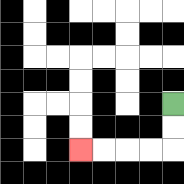{'start': '[7, 4]', 'end': '[3, 6]', 'path_directions': 'D,D,L,L,L,L', 'path_coordinates': '[[7, 4], [7, 5], [7, 6], [6, 6], [5, 6], [4, 6], [3, 6]]'}